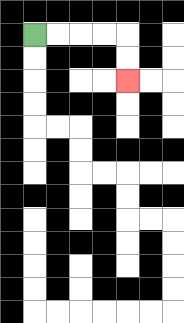{'start': '[1, 1]', 'end': '[5, 3]', 'path_directions': 'R,R,R,R,D,D', 'path_coordinates': '[[1, 1], [2, 1], [3, 1], [4, 1], [5, 1], [5, 2], [5, 3]]'}